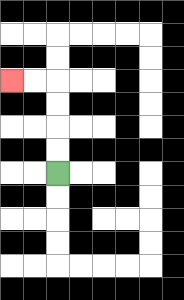{'start': '[2, 7]', 'end': '[0, 3]', 'path_directions': 'U,U,U,U,L,L', 'path_coordinates': '[[2, 7], [2, 6], [2, 5], [2, 4], [2, 3], [1, 3], [0, 3]]'}